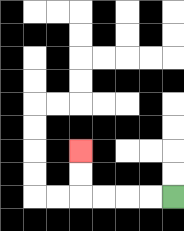{'start': '[7, 8]', 'end': '[3, 6]', 'path_directions': 'L,L,L,L,U,U', 'path_coordinates': '[[7, 8], [6, 8], [5, 8], [4, 8], [3, 8], [3, 7], [3, 6]]'}